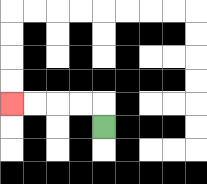{'start': '[4, 5]', 'end': '[0, 4]', 'path_directions': 'U,L,L,L,L', 'path_coordinates': '[[4, 5], [4, 4], [3, 4], [2, 4], [1, 4], [0, 4]]'}